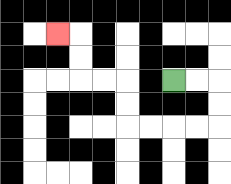{'start': '[7, 3]', 'end': '[2, 1]', 'path_directions': 'R,R,D,D,L,L,L,L,U,U,L,L,U,U,L', 'path_coordinates': '[[7, 3], [8, 3], [9, 3], [9, 4], [9, 5], [8, 5], [7, 5], [6, 5], [5, 5], [5, 4], [5, 3], [4, 3], [3, 3], [3, 2], [3, 1], [2, 1]]'}